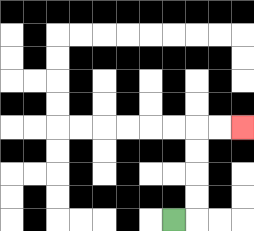{'start': '[7, 9]', 'end': '[10, 5]', 'path_directions': 'R,U,U,U,U,R,R', 'path_coordinates': '[[7, 9], [8, 9], [8, 8], [8, 7], [8, 6], [8, 5], [9, 5], [10, 5]]'}